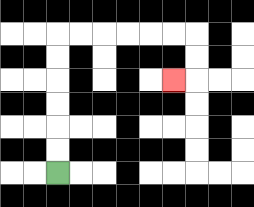{'start': '[2, 7]', 'end': '[7, 3]', 'path_directions': 'U,U,U,U,U,U,R,R,R,R,R,R,D,D,L', 'path_coordinates': '[[2, 7], [2, 6], [2, 5], [2, 4], [2, 3], [2, 2], [2, 1], [3, 1], [4, 1], [5, 1], [6, 1], [7, 1], [8, 1], [8, 2], [8, 3], [7, 3]]'}